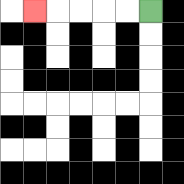{'start': '[6, 0]', 'end': '[1, 0]', 'path_directions': 'L,L,L,L,L', 'path_coordinates': '[[6, 0], [5, 0], [4, 0], [3, 0], [2, 0], [1, 0]]'}